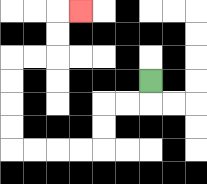{'start': '[6, 3]', 'end': '[3, 0]', 'path_directions': 'D,L,L,D,D,L,L,L,L,U,U,U,U,R,R,U,U,R', 'path_coordinates': '[[6, 3], [6, 4], [5, 4], [4, 4], [4, 5], [4, 6], [3, 6], [2, 6], [1, 6], [0, 6], [0, 5], [0, 4], [0, 3], [0, 2], [1, 2], [2, 2], [2, 1], [2, 0], [3, 0]]'}